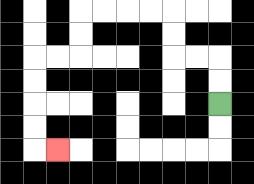{'start': '[9, 4]', 'end': '[2, 6]', 'path_directions': 'U,U,L,L,U,U,L,L,L,L,D,D,L,L,D,D,D,D,R', 'path_coordinates': '[[9, 4], [9, 3], [9, 2], [8, 2], [7, 2], [7, 1], [7, 0], [6, 0], [5, 0], [4, 0], [3, 0], [3, 1], [3, 2], [2, 2], [1, 2], [1, 3], [1, 4], [1, 5], [1, 6], [2, 6]]'}